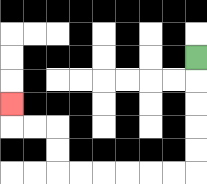{'start': '[8, 2]', 'end': '[0, 4]', 'path_directions': 'D,D,D,D,D,L,L,L,L,L,L,U,U,L,L,U', 'path_coordinates': '[[8, 2], [8, 3], [8, 4], [8, 5], [8, 6], [8, 7], [7, 7], [6, 7], [5, 7], [4, 7], [3, 7], [2, 7], [2, 6], [2, 5], [1, 5], [0, 5], [0, 4]]'}